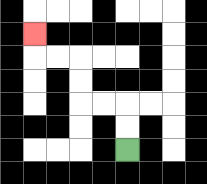{'start': '[5, 6]', 'end': '[1, 1]', 'path_directions': 'U,U,L,L,U,U,L,L,U', 'path_coordinates': '[[5, 6], [5, 5], [5, 4], [4, 4], [3, 4], [3, 3], [3, 2], [2, 2], [1, 2], [1, 1]]'}